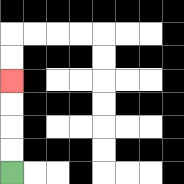{'start': '[0, 7]', 'end': '[0, 3]', 'path_directions': 'U,U,U,U', 'path_coordinates': '[[0, 7], [0, 6], [0, 5], [0, 4], [0, 3]]'}